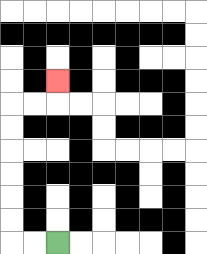{'start': '[2, 10]', 'end': '[2, 3]', 'path_directions': 'L,L,U,U,U,U,U,U,R,R,U', 'path_coordinates': '[[2, 10], [1, 10], [0, 10], [0, 9], [0, 8], [0, 7], [0, 6], [0, 5], [0, 4], [1, 4], [2, 4], [2, 3]]'}